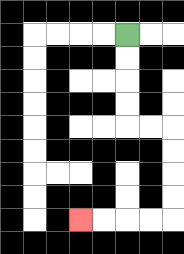{'start': '[5, 1]', 'end': '[3, 9]', 'path_directions': 'D,D,D,D,R,R,D,D,D,D,L,L,L,L', 'path_coordinates': '[[5, 1], [5, 2], [5, 3], [5, 4], [5, 5], [6, 5], [7, 5], [7, 6], [7, 7], [7, 8], [7, 9], [6, 9], [5, 9], [4, 9], [3, 9]]'}